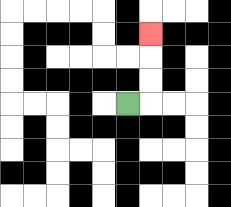{'start': '[5, 4]', 'end': '[6, 1]', 'path_directions': 'R,U,U,U', 'path_coordinates': '[[5, 4], [6, 4], [6, 3], [6, 2], [6, 1]]'}